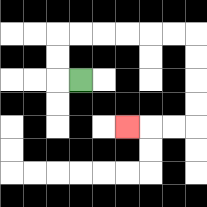{'start': '[3, 3]', 'end': '[5, 5]', 'path_directions': 'L,U,U,R,R,R,R,R,R,D,D,D,D,L,L,L', 'path_coordinates': '[[3, 3], [2, 3], [2, 2], [2, 1], [3, 1], [4, 1], [5, 1], [6, 1], [7, 1], [8, 1], [8, 2], [8, 3], [8, 4], [8, 5], [7, 5], [6, 5], [5, 5]]'}